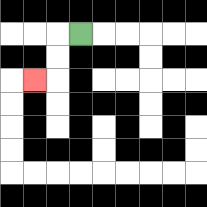{'start': '[3, 1]', 'end': '[1, 3]', 'path_directions': 'L,D,D,L', 'path_coordinates': '[[3, 1], [2, 1], [2, 2], [2, 3], [1, 3]]'}